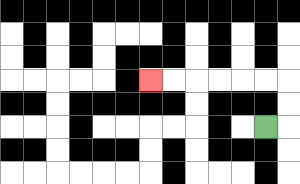{'start': '[11, 5]', 'end': '[6, 3]', 'path_directions': 'R,U,U,L,L,L,L,L,L', 'path_coordinates': '[[11, 5], [12, 5], [12, 4], [12, 3], [11, 3], [10, 3], [9, 3], [8, 3], [7, 3], [6, 3]]'}